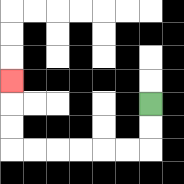{'start': '[6, 4]', 'end': '[0, 3]', 'path_directions': 'D,D,L,L,L,L,L,L,U,U,U', 'path_coordinates': '[[6, 4], [6, 5], [6, 6], [5, 6], [4, 6], [3, 6], [2, 6], [1, 6], [0, 6], [0, 5], [0, 4], [0, 3]]'}